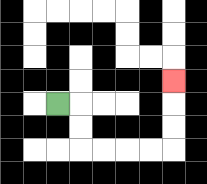{'start': '[2, 4]', 'end': '[7, 3]', 'path_directions': 'R,D,D,R,R,R,R,U,U,U', 'path_coordinates': '[[2, 4], [3, 4], [3, 5], [3, 6], [4, 6], [5, 6], [6, 6], [7, 6], [7, 5], [7, 4], [7, 3]]'}